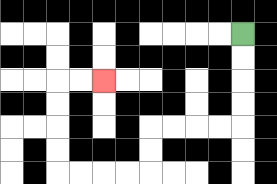{'start': '[10, 1]', 'end': '[4, 3]', 'path_directions': 'D,D,D,D,L,L,L,L,D,D,L,L,L,L,U,U,U,U,R,R', 'path_coordinates': '[[10, 1], [10, 2], [10, 3], [10, 4], [10, 5], [9, 5], [8, 5], [7, 5], [6, 5], [6, 6], [6, 7], [5, 7], [4, 7], [3, 7], [2, 7], [2, 6], [2, 5], [2, 4], [2, 3], [3, 3], [4, 3]]'}